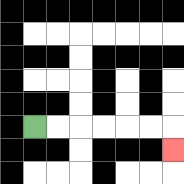{'start': '[1, 5]', 'end': '[7, 6]', 'path_directions': 'R,R,R,R,R,R,D', 'path_coordinates': '[[1, 5], [2, 5], [3, 5], [4, 5], [5, 5], [6, 5], [7, 5], [7, 6]]'}